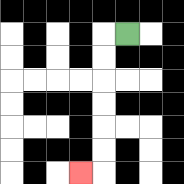{'start': '[5, 1]', 'end': '[3, 7]', 'path_directions': 'L,D,D,D,D,D,D,L', 'path_coordinates': '[[5, 1], [4, 1], [4, 2], [4, 3], [4, 4], [4, 5], [4, 6], [4, 7], [3, 7]]'}